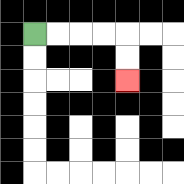{'start': '[1, 1]', 'end': '[5, 3]', 'path_directions': 'R,R,R,R,D,D', 'path_coordinates': '[[1, 1], [2, 1], [3, 1], [4, 1], [5, 1], [5, 2], [5, 3]]'}